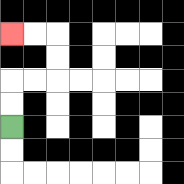{'start': '[0, 5]', 'end': '[0, 1]', 'path_directions': 'U,U,R,R,U,U,L,L', 'path_coordinates': '[[0, 5], [0, 4], [0, 3], [1, 3], [2, 3], [2, 2], [2, 1], [1, 1], [0, 1]]'}